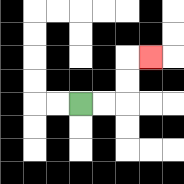{'start': '[3, 4]', 'end': '[6, 2]', 'path_directions': 'R,R,U,U,R', 'path_coordinates': '[[3, 4], [4, 4], [5, 4], [5, 3], [5, 2], [6, 2]]'}